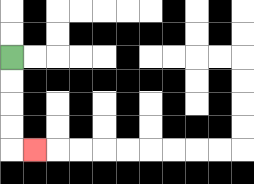{'start': '[0, 2]', 'end': '[1, 6]', 'path_directions': 'D,D,D,D,R', 'path_coordinates': '[[0, 2], [0, 3], [0, 4], [0, 5], [0, 6], [1, 6]]'}